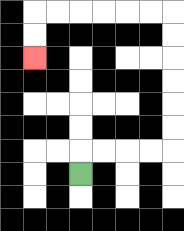{'start': '[3, 7]', 'end': '[1, 2]', 'path_directions': 'U,R,R,R,R,U,U,U,U,U,U,L,L,L,L,L,L,D,D', 'path_coordinates': '[[3, 7], [3, 6], [4, 6], [5, 6], [6, 6], [7, 6], [7, 5], [7, 4], [7, 3], [7, 2], [7, 1], [7, 0], [6, 0], [5, 0], [4, 0], [3, 0], [2, 0], [1, 0], [1, 1], [1, 2]]'}